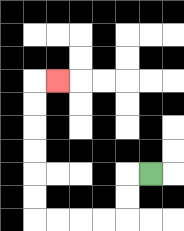{'start': '[6, 7]', 'end': '[2, 3]', 'path_directions': 'L,D,D,L,L,L,L,U,U,U,U,U,U,R', 'path_coordinates': '[[6, 7], [5, 7], [5, 8], [5, 9], [4, 9], [3, 9], [2, 9], [1, 9], [1, 8], [1, 7], [1, 6], [1, 5], [1, 4], [1, 3], [2, 3]]'}